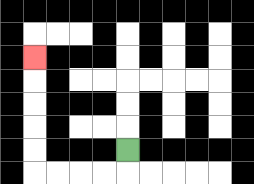{'start': '[5, 6]', 'end': '[1, 2]', 'path_directions': 'D,L,L,L,L,U,U,U,U,U', 'path_coordinates': '[[5, 6], [5, 7], [4, 7], [3, 7], [2, 7], [1, 7], [1, 6], [1, 5], [1, 4], [1, 3], [1, 2]]'}